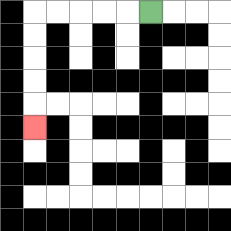{'start': '[6, 0]', 'end': '[1, 5]', 'path_directions': 'L,L,L,L,L,D,D,D,D,D', 'path_coordinates': '[[6, 0], [5, 0], [4, 0], [3, 0], [2, 0], [1, 0], [1, 1], [1, 2], [1, 3], [1, 4], [1, 5]]'}